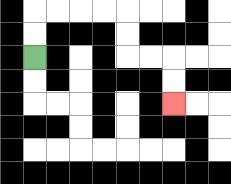{'start': '[1, 2]', 'end': '[7, 4]', 'path_directions': 'U,U,R,R,R,R,D,D,R,R,D,D', 'path_coordinates': '[[1, 2], [1, 1], [1, 0], [2, 0], [3, 0], [4, 0], [5, 0], [5, 1], [5, 2], [6, 2], [7, 2], [7, 3], [7, 4]]'}